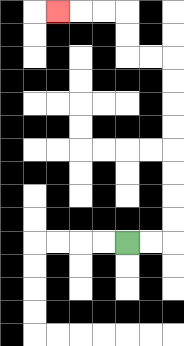{'start': '[5, 10]', 'end': '[2, 0]', 'path_directions': 'R,R,U,U,U,U,U,U,U,U,L,L,U,U,L,L,L', 'path_coordinates': '[[5, 10], [6, 10], [7, 10], [7, 9], [7, 8], [7, 7], [7, 6], [7, 5], [7, 4], [7, 3], [7, 2], [6, 2], [5, 2], [5, 1], [5, 0], [4, 0], [3, 0], [2, 0]]'}